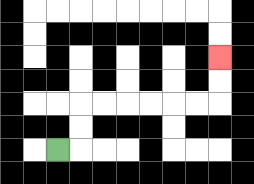{'start': '[2, 6]', 'end': '[9, 2]', 'path_directions': 'R,U,U,R,R,R,R,R,R,U,U', 'path_coordinates': '[[2, 6], [3, 6], [3, 5], [3, 4], [4, 4], [5, 4], [6, 4], [7, 4], [8, 4], [9, 4], [9, 3], [9, 2]]'}